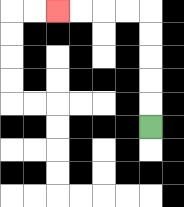{'start': '[6, 5]', 'end': '[2, 0]', 'path_directions': 'U,U,U,U,U,L,L,L,L', 'path_coordinates': '[[6, 5], [6, 4], [6, 3], [6, 2], [6, 1], [6, 0], [5, 0], [4, 0], [3, 0], [2, 0]]'}